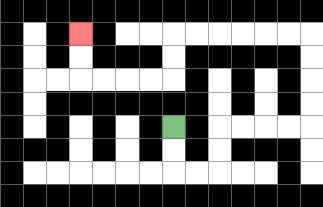{'start': '[7, 5]', 'end': '[3, 1]', 'path_directions': 'D,D,R,R,U,U,R,R,R,R,U,U,U,U,L,L,L,L,L,L,D,D,L,L,L,L,U,U', 'path_coordinates': '[[7, 5], [7, 6], [7, 7], [8, 7], [9, 7], [9, 6], [9, 5], [10, 5], [11, 5], [12, 5], [13, 5], [13, 4], [13, 3], [13, 2], [13, 1], [12, 1], [11, 1], [10, 1], [9, 1], [8, 1], [7, 1], [7, 2], [7, 3], [6, 3], [5, 3], [4, 3], [3, 3], [3, 2], [3, 1]]'}